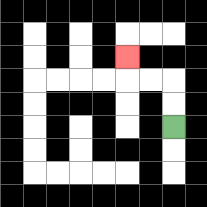{'start': '[7, 5]', 'end': '[5, 2]', 'path_directions': 'U,U,L,L,U', 'path_coordinates': '[[7, 5], [7, 4], [7, 3], [6, 3], [5, 3], [5, 2]]'}